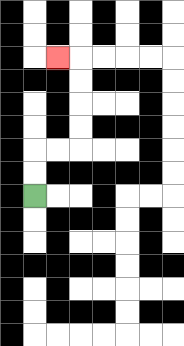{'start': '[1, 8]', 'end': '[2, 2]', 'path_directions': 'U,U,R,R,U,U,U,U,L', 'path_coordinates': '[[1, 8], [1, 7], [1, 6], [2, 6], [3, 6], [3, 5], [3, 4], [3, 3], [3, 2], [2, 2]]'}